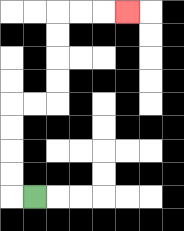{'start': '[1, 8]', 'end': '[5, 0]', 'path_directions': 'L,U,U,U,U,R,R,U,U,U,U,R,R,R', 'path_coordinates': '[[1, 8], [0, 8], [0, 7], [0, 6], [0, 5], [0, 4], [1, 4], [2, 4], [2, 3], [2, 2], [2, 1], [2, 0], [3, 0], [4, 0], [5, 0]]'}